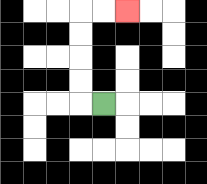{'start': '[4, 4]', 'end': '[5, 0]', 'path_directions': 'L,U,U,U,U,R,R', 'path_coordinates': '[[4, 4], [3, 4], [3, 3], [3, 2], [3, 1], [3, 0], [4, 0], [5, 0]]'}